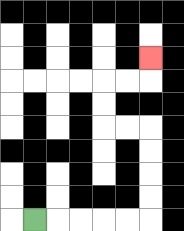{'start': '[1, 9]', 'end': '[6, 2]', 'path_directions': 'R,R,R,R,R,U,U,U,U,L,L,U,U,R,R,U', 'path_coordinates': '[[1, 9], [2, 9], [3, 9], [4, 9], [5, 9], [6, 9], [6, 8], [6, 7], [6, 6], [6, 5], [5, 5], [4, 5], [4, 4], [4, 3], [5, 3], [6, 3], [6, 2]]'}